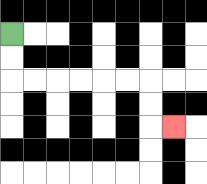{'start': '[0, 1]', 'end': '[7, 5]', 'path_directions': 'D,D,R,R,R,R,R,R,D,D,R', 'path_coordinates': '[[0, 1], [0, 2], [0, 3], [1, 3], [2, 3], [3, 3], [4, 3], [5, 3], [6, 3], [6, 4], [6, 5], [7, 5]]'}